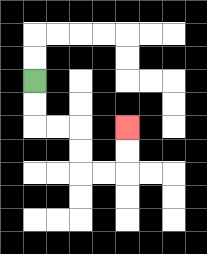{'start': '[1, 3]', 'end': '[5, 5]', 'path_directions': 'D,D,R,R,D,D,R,R,U,U', 'path_coordinates': '[[1, 3], [1, 4], [1, 5], [2, 5], [3, 5], [3, 6], [3, 7], [4, 7], [5, 7], [5, 6], [5, 5]]'}